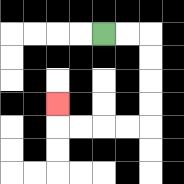{'start': '[4, 1]', 'end': '[2, 4]', 'path_directions': 'R,R,D,D,D,D,L,L,L,L,U', 'path_coordinates': '[[4, 1], [5, 1], [6, 1], [6, 2], [6, 3], [6, 4], [6, 5], [5, 5], [4, 5], [3, 5], [2, 5], [2, 4]]'}